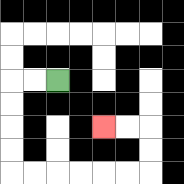{'start': '[2, 3]', 'end': '[4, 5]', 'path_directions': 'L,L,D,D,D,D,R,R,R,R,R,R,U,U,L,L', 'path_coordinates': '[[2, 3], [1, 3], [0, 3], [0, 4], [0, 5], [0, 6], [0, 7], [1, 7], [2, 7], [3, 7], [4, 7], [5, 7], [6, 7], [6, 6], [6, 5], [5, 5], [4, 5]]'}